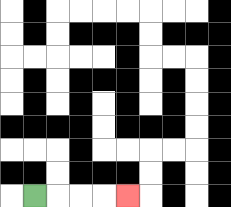{'start': '[1, 8]', 'end': '[5, 8]', 'path_directions': 'R,R,R,R', 'path_coordinates': '[[1, 8], [2, 8], [3, 8], [4, 8], [5, 8]]'}